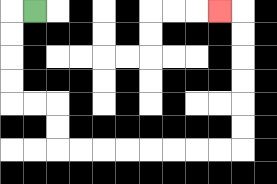{'start': '[1, 0]', 'end': '[9, 0]', 'path_directions': 'L,D,D,D,D,R,R,D,D,R,R,R,R,R,R,R,R,U,U,U,U,U,U,L', 'path_coordinates': '[[1, 0], [0, 0], [0, 1], [0, 2], [0, 3], [0, 4], [1, 4], [2, 4], [2, 5], [2, 6], [3, 6], [4, 6], [5, 6], [6, 6], [7, 6], [8, 6], [9, 6], [10, 6], [10, 5], [10, 4], [10, 3], [10, 2], [10, 1], [10, 0], [9, 0]]'}